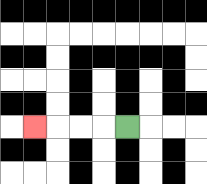{'start': '[5, 5]', 'end': '[1, 5]', 'path_directions': 'L,L,L,L', 'path_coordinates': '[[5, 5], [4, 5], [3, 5], [2, 5], [1, 5]]'}